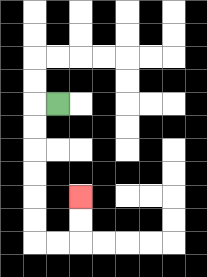{'start': '[2, 4]', 'end': '[3, 8]', 'path_directions': 'L,D,D,D,D,D,D,R,R,U,U', 'path_coordinates': '[[2, 4], [1, 4], [1, 5], [1, 6], [1, 7], [1, 8], [1, 9], [1, 10], [2, 10], [3, 10], [3, 9], [3, 8]]'}